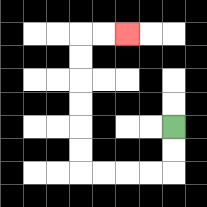{'start': '[7, 5]', 'end': '[5, 1]', 'path_directions': 'D,D,L,L,L,L,U,U,U,U,U,U,R,R', 'path_coordinates': '[[7, 5], [7, 6], [7, 7], [6, 7], [5, 7], [4, 7], [3, 7], [3, 6], [3, 5], [3, 4], [3, 3], [3, 2], [3, 1], [4, 1], [5, 1]]'}